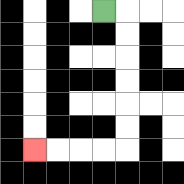{'start': '[4, 0]', 'end': '[1, 6]', 'path_directions': 'R,D,D,D,D,D,D,L,L,L,L', 'path_coordinates': '[[4, 0], [5, 0], [5, 1], [5, 2], [5, 3], [5, 4], [5, 5], [5, 6], [4, 6], [3, 6], [2, 6], [1, 6]]'}